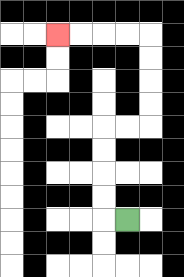{'start': '[5, 9]', 'end': '[2, 1]', 'path_directions': 'L,U,U,U,U,R,R,U,U,U,U,L,L,L,L', 'path_coordinates': '[[5, 9], [4, 9], [4, 8], [4, 7], [4, 6], [4, 5], [5, 5], [6, 5], [6, 4], [6, 3], [6, 2], [6, 1], [5, 1], [4, 1], [3, 1], [2, 1]]'}